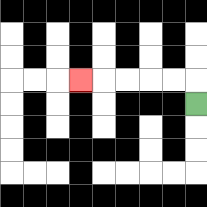{'start': '[8, 4]', 'end': '[3, 3]', 'path_directions': 'U,L,L,L,L,L', 'path_coordinates': '[[8, 4], [8, 3], [7, 3], [6, 3], [5, 3], [4, 3], [3, 3]]'}